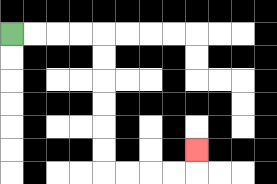{'start': '[0, 1]', 'end': '[8, 6]', 'path_directions': 'R,R,R,R,D,D,D,D,D,D,R,R,R,R,U', 'path_coordinates': '[[0, 1], [1, 1], [2, 1], [3, 1], [4, 1], [4, 2], [4, 3], [4, 4], [4, 5], [4, 6], [4, 7], [5, 7], [6, 7], [7, 7], [8, 7], [8, 6]]'}